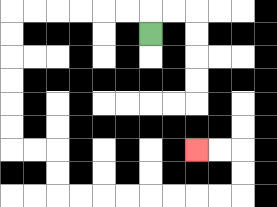{'start': '[6, 1]', 'end': '[8, 6]', 'path_directions': 'U,L,L,L,L,L,L,D,D,D,D,D,D,R,R,D,D,R,R,R,R,R,R,R,R,U,U,L,L', 'path_coordinates': '[[6, 1], [6, 0], [5, 0], [4, 0], [3, 0], [2, 0], [1, 0], [0, 0], [0, 1], [0, 2], [0, 3], [0, 4], [0, 5], [0, 6], [1, 6], [2, 6], [2, 7], [2, 8], [3, 8], [4, 8], [5, 8], [6, 8], [7, 8], [8, 8], [9, 8], [10, 8], [10, 7], [10, 6], [9, 6], [8, 6]]'}